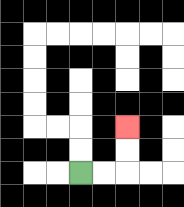{'start': '[3, 7]', 'end': '[5, 5]', 'path_directions': 'R,R,U,U', 'path_coordinates': '[[3, 7], [4, 7], [5, 7], [5, 6], [5, 5]]'}